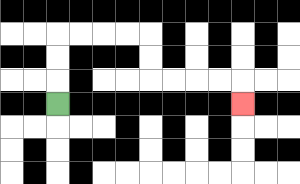{'start': '[2, 4]', 'end': '[10, 4]', 'path_directions': 'U,U,U,R,R,R,R,D,D,R,R,R,R,D', 'path_coordinates': '[[2, 4], [2, 3], [2, 2], [2, 1], [3, 1], [4, 1], [5, 1], [6, 1], [6, 2], [6, 3], [7, 3], [8, 3], [9, 3], [10, 3], [10, 4]]'}